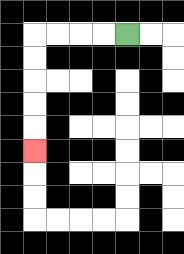{'start': '[5, 1]', 'end': '[1, 6]', 'path_directions': 'L,L,L,L,D,D,D,D,D', 'path_coordinates': '[[5, 1], [4, 1], [3, 1], [2, 1], [1, 1], [1, 2], [1, 3], [1, 4], [1, 5], [1, 6]]'}